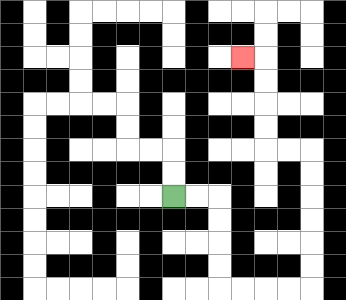{'start': '[7, 8]', 'end': '[10, 2]', 'path_directions': 'R,R,D,D,D,D,R,R,R,R,U,U,U,U,U,U,L,L,U,U,U,U,L', 'path_coordinates': '[[7, 8], [8, 8], [9, 8], [9, 9], [9, 10], [9, 11], [9, 12], [10, 12], [11, 12], [12, 12], [13, 12], [13, 11], [13, 10], [13, 9], [13, 8], [13, 7], [13, 6], [12, 6], [11, 6], [11, 5], [11, 4], [11, 3], [11, 2], [10, 2]]'}